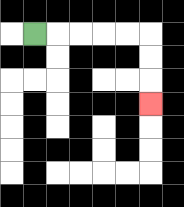{'start': '[1, 1]', 'end': '[6, 4]', 'path_directions': 'R,R,R,R,R,D,D,D', 'path_coordinates': '[[1, 1], [2, 1], [3, 1], [4, 1], [5, 1], [6, 1], [6, 2], [6, 3], [6, 4]]'}